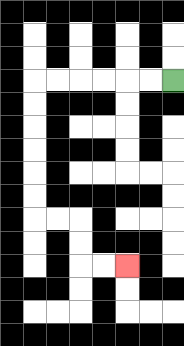{'start': '[7, 3]', 'end': '[5, 11]', 'path_directions': 'L,L,L,L,L,L,D,D,D,D,D,D,R,R,D,D,R,R', 'path_coordinates': '[[7, 3], [6, 3], [5, 3], [4, 3], [3, 3], [2, 3], [1, 3], [1, 4], [1, 5], [1, 6], [1, 7], [1, 8], [1, 9], [2, 9], [3, 9], [3, 10], [3, 11], [4, 11], [5, 11]]'}